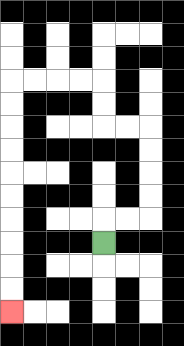{'start': '[4, 10]', 'end': '[0, 13]', 'path_directions': 'U,R,R,U,U,U,U,L,L,U,U,L,L,L,L,D,D,D,D,D,D,D,D,D,D', 'path_coordinates': '[[4, 10], [4, 9], [5, 9], [6, 9], [6, 8], [6, 7], [6, 6], [6, 5], [5, 5], [4, 5], [4, 4], [4, 3], [3, 3], [2, 3], [1, 3], [0, 3], [0, 4], [0, 5], [0, 6], [0, 7], [0, 8], [0, 9], [0, 10], [0, 11], [0, 12], [0, 13]]'}